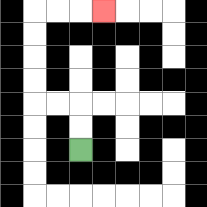{'start': '[3, 6]', 'end': '[4, 0]', 'path_directions': 'U,U,L,L,U,U,U,U,R,R,R', 'path_coordinates': '[[3, 6], [3, 5], [3, 4], [2, 4], [1, 4], [1, 3], [1, 2], [1, 1], [1, 0], [2, 0], [3, 0], [4, 0]]'}